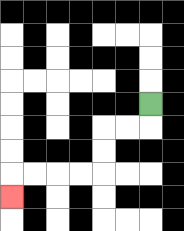{'start': '[6, 4]', 'end': '[0, 8]', 'path_directions': 'D,L,L,D,D,L,L,L,L,D', 'path_coordinates': '[[6, 4], [6, 5], [5, 5], [4, 5], [4, 6], [4, 7], [3, 7], [2, 7], [1, 7], [0, 7], [0, 8]]'}